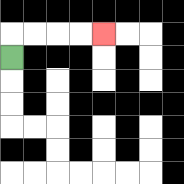{'start': '[0, 2]', 'end': '[4, 1]', 'path_directions': 'U,R,R,R,R', 'path_coordinates': '[[0, 2], [0, 1], [1, 1], [2, 1], [3, 1], [4, 1]]'}